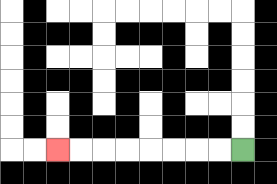{'start': '[10, 6]', 'end': '[2, 6]', 'path_directions': 'L,L,L,L,L,L,L,L', 'path_coordinates': '[[10, 6], [9, 6], [8, 6], [7, 6], [6, 6], [5, 6], [4, 6], [3, 6], [2, 6]]'}